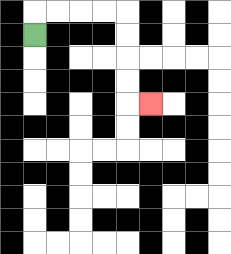{'start': '[1, 1]', 'end': '[6, 4]', 'path_directions': 'U,R,R,R,R,D,D,D,D,R', 'path_coordinates': '[[1, 1], [1, 0], [2, 0], [3, 0], [4, 0], [5, 0], [5, 1], [5, 2], [5, 3], [5, 4], [6, 4]]'}